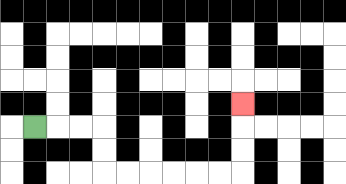{'start': '[1, 5]', 'end': '[10, 4]', 'path_directions': 'R,R,R,D,D,R,R,R,R,R,R,U,U,U', 'path_coordinates': '[[1, 5], [2, 5], [3, 5], [4, 5], [4, 6], [4, 7], [5, 7], [6, 7], [7, 7], [8, 7], [9, 7], [10, 7], [10, 6], [10, 5], [10, 4]]'}